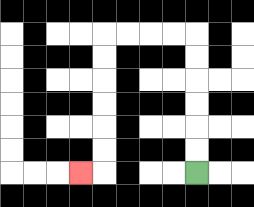{'start': '[8, 7]', 'end': '[3, 7]', 'path_directions': 'U,U,U,U,U,U,L,L,L,L,D,D,D,D,D,D,L', 'path_coordinates': '[[8, 7], [8, 6], [8, 5], [8, 4], [8, 3], [8, 2], [8, 1], [7, 1], [6, 1], [5, 1], [4, 1], [4, 2], [4, 3], [4, 4], [4, 5], [4, 6], [4, 7], [3, 7]]'}